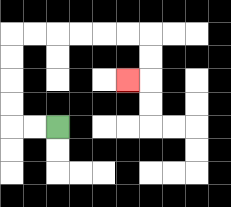{'start': '[2, 5]', 'end': '[5, 3]', 'path_directions': 'L,L,U,U,U,U,R,R,R,R,R,R,D,D,L', 'path_coordinates': '[[2, 5], [1, 5], [0, 5], [0, 4], [0, 3], [0, 2], [0, 1], [1, 1], [2, 1], [3, 1], [4, 1], [5, 1], [6, 1], [6, 2], [6, 3], [5, 3]]'}